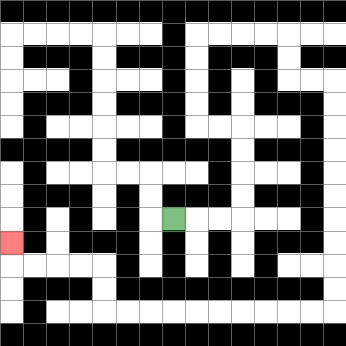{'start': '[7, 9]', 'end': '[0, 10]', 'path_directions': 'R,R,R,U,U,U,U,L,L,U,U,U,U,R,R,R,R,D,D,R,R,D,D,D,D,D,D,D,D,D,D,L,L,L,L,L,L,L,L,L,L,U,U,L,L,L,L,U', 'path_coordinates': '[[7, 9], [8, 9], [9, 9], [10, 9], [10, 8], [10, 7], [10, 6], [10, 5], [9, 5], [8, 5], [8, 4], [8, 3], [8, 2], [8, 1], [9, 1], [10, 1], [11, 1], [12, 1], [12, 2], [12, 3], [13, 3], [14, 3], [14, 4], [14, 5], [14, 6], [14, 7], [14, 8], [14, 9], [14, 10], [14, 11], [14, 12], [14, 13], [13, 13], [12, 13], [11, 13], [10, 13], [9, 13], [8, 13], [7, 13], [6, 13], [5, 13], [4, 13], [4, 12], [4, 11], [3, 11], [2, 11], [1, 11], [0, 11], [0, 10]]'}